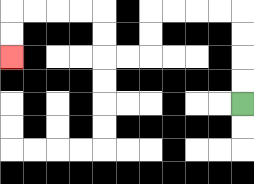{'start': '[10, 4]', 'end': '[0, 2]', 'path_directions': 'U,U,U,U,L,L,L,L,D,D,L,L,U,U,L,L,L,L,D,D', 'path_coordinates': '[[10, 4], [10, 3], [10, 2], [10, 1], [10, 0], [9, 0], [8, 0], [7, 0], [6, 0], [6, 1], [6, 2], [5, 2], [4, 2], [4, 1], [4, 0], [3, 0], [2, 0], [1, 0], [0, 0], [0, 1], [0, 2]]'}